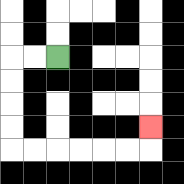{'start': '[2, 2]', 'end': '[6, 5]', 'path_directions': 'L,L,D,D,D,D,R,R,R,R,R,R,U', 'path_coordinates': '[[2, 2], [1, 2], [0, 2], [0, 3], [0, 4], [0, 5], [0, 6], [1, 6], [2, 6], [3, 6], [4, 6], [5, 6], [6, 6], [6, 5]]'}